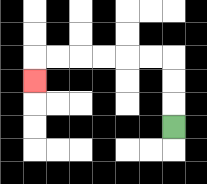{'start': '[7, 5]', 'end': '[1, 3]', 'path_directions': 'U,U,U,L,L,L,L,L,L,D', 'path_coordinates': '[[7, 5], [7, 4], [7, 3], [7, 2], [6, 2], [5, 2], [4, 2], [3, 2], [2, 2], [1, 2], [1, 3]]'}